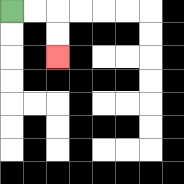{'start': '[0, 0]', 'end': '[2, 2]', 'path_directions': 'R,R,D,D', 'path_coordinates': '[[0, 0], [1, 0], [2, 0], [2, 1], [2, 2]]'}